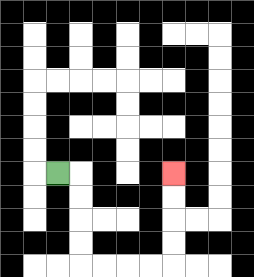{'start': '[2, 7]', 'end': '[7, 7]', 'path_directions': 'R,D,D,D,D,R,R,R,R,U,U,U,U', 'path_coordinates': '[[2, 7], [3, 7], [3, 8], [3, 9], [3, 10], [3, 11], [4, 11], [5, 11], [6, 11], [7, 11], [7, 10], [7, 9], [7, 8], [7, 7]]'}